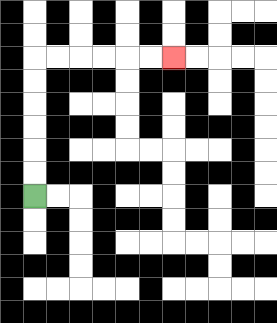{'start': '[1, 8]', 'end': '[7, 2]', 'path_directions': 'U,U,U,U,U,U,R,R,R,R,R,R', 'path_coordinates': '[[1, 8], [1, 7], [1, 6], [1, 5], [1, 4], [1, 3], [1, 2], [2, 2], [3, 2], [4, 2], [5, 2], [6, 2], [7, 2]]'}